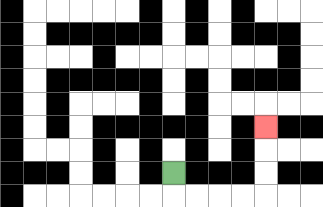{'start': '[7, 7]', 'end': '[11, 5]', 'path_directions': 'D,R,R,R,R,U,U,U', 'path_coordinates': '[[7, 7], [7, 8], [8, 8], [9, 8], [10, 8], [11, 8], [11, 7], [11, 6], [11, 5]]'}